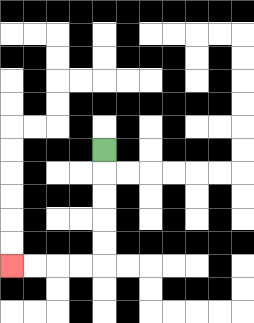{'start': '[4, 6]', 'end': '[0, 11]', 'path_directions': 'D,D,D,D,D,L,L,L,L', 'path_coordinates': '[[4, 6], [4, 7], [4, 8], [4, 9], [4, 10], [4, 11], [3, 11], [2, 11], [1, 11], [0, 11]]'}